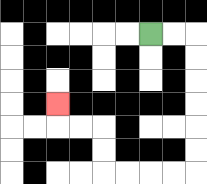{'start': '[6, 1]', 'end': '[2, 4]', 'path_directions': 'R,R,D,D,D,D,D,D,L,L,L,L,U,U,L,L,U', 'path_coordinates': '[[6, 1], [7, 1], [8, 1], [8, 2], [8, 3], [8, 4], [8, 5], [8, 6], [8, 7], [7, 7], [6, 7], [5, 7], [4, 7], [4, 6], [4, 5], [3, 5], [2, 5], [2, 4]]'}